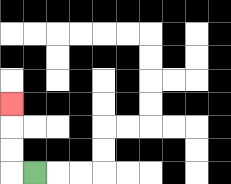{'start': '[1, 7]', 'end': '[0, 4]', 'path_directions': 'L,U,U,U', 'path_coordinates': '[[1, 7], [0, 7], [0, 6], [0, 5], [0, 4]]'}